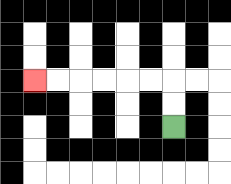{'start': '[7, 5]', 'end': '[1, 3]', 'path_directions': 'U,U,L,L,L,L,L,L', 'path_coordinates': '[[7, 5], [7, 4], [7, 3], [6, 3], [5, 3], [4, 3], [3, 3], [2, 3], [1, 3]]'}